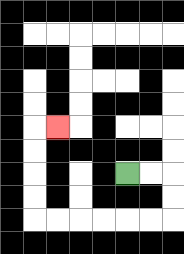{'start': '[5, 7]', 'end': '[2, 5]', 'path_directions': 'R,R,D,D,L,L,L,L,L,L,U,U,U,U,R', 'path_coordinates': '[[5, 7], [6, 7], [7, 7], [7, 8], [7, 9], [6, 9], [5, 9], [4, 9], [3, 9], [2, 9], [1, 9], [1, 8], [1, 7], [1, 6], [1, 5], [2, 5]]'}